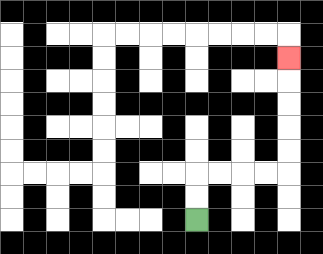{'start': '[8, 9]', 'end': '[12, 2]', 'path_directions': 'U,U,R,R,R,R,U,U,U,U,U', 'path_coordinates': '[[8, 9], [8, 8], [8, 7], [9, 7], [10, 7], [11, 7], [12, 7], [12, 6], [12, 5], [12, 4], [12, 3], [12, 2]]'}